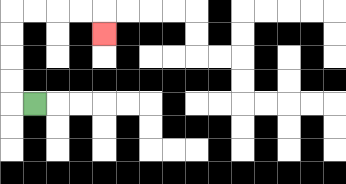{'start': '[1, 4]', 'end': '[4, 1]', 'path_directions': 'L,U,U,U,U,R,R,R,R,D', 'path_coordinates': '[[1, 4], [0, 4], [0, 3], [0, 2], [0, 1], [0, 0], [1, 0], [2, 0], [3, 0], [4, 0], [4, 1]]'}